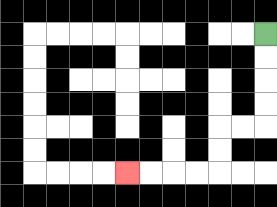{'start': '[11, 1]', 'end': '[5, 7]', 'path_directions': 'D,D,D,D,L,L,D,D,L,L,L,L', 'path_coordinates': '[[11, 1], [11, 2], [11, 3], [11, 4], [11, 5], [10, 5], [9, 5], [9, 6], [9, 7], [8, 7], [7, 7], [6, 7], [5, 7]]'}